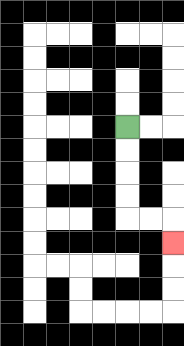{'start': '[5, 5]', 'end': '[7, 10]', 'path_directions': 'D,D,D,D,R,R,D', 'path_coordinates': '[[5, 5], [5, 6], [5, 7], [5, 8], [5, 9], [6, 9], [7, 9], [7, 10]]'}